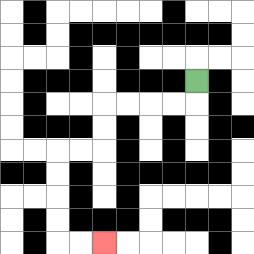{'start': '[8, 3]', 'end': '[4, 10]', 'path_directions': 'D,L,L,L,L,D,D,L,L,D,D,D,D,R,R', 'path_coordinates': '[[8, 3], [8, 4], [7, 4], [6, 4], [5, 4], [4, 4], [4, 5], [4, 6], [3, 6], [2, 6], [2, 7], [2, 8], [2, 9], [2, 10], [3, 10], [4, 10]]'}